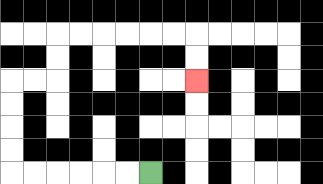{'start': '[6, 7]', 'end': '[8, 3]', 'path_directions': 'L,L,L,L,L,L,U,U,U,U,R,R,U,U,R,R,R,R,R,R,D,D', 'path_coordinates': '[[6, 7], [5, 7], [4, 7], [3, 7], [2, 7], [1, 7], [0, 7], [0, 6], [0, 5], [0, 4], [0, 3], [1, 3], [2, 3], [2, 2], [2, 1], [3, 1], [4, 1], [5, 1], [6, 1], [7, 1], [8, 1], [8, 2], [8, 3]]'}